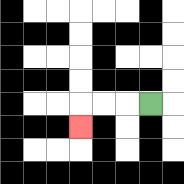{'start': '[6, 4]', 'end': '[3, 5]', 'path_directions': 'L,L,L,D', 'path_coordinates': '[[6, 4], [5, 4], [4, 4], [3, 4], [3, 5]]'}